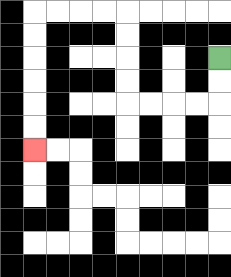{'start': '[9, 2]', 'end': '[1, 6]', 'path_directions': 'D,D,L,L,L,L,U,U,U,U,L,L,L,L,D,D,D,D,D,D', 'path_coordinates': '[[9, 2], [9, 3], [9, 4], [8, 4], [7, 4], [6, 4], [5, 4], [5, 3], [5, 2], [5, 1], [5, 0], [4, 0], [3, 0], [2, 0], [1, 0], [1, 1], [1, 2], [1, 3], [1, 4], [1, 5], [1, 6]]'}